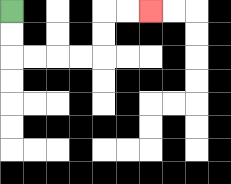{'start': '[0, 0]', 'end': '[6, 0]', 'path_directions': 'D,D,R,R,R,R,U,U,R,R', 'path_coordinates': '[[0, 0], [0, 1], [0, 2], [1, 2], [2, 2], [3, 2], [4, 2], [4, 1], [4, 0], [5, 0], [6, 0]]'}